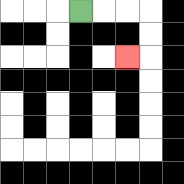{'start': '[3, 0]', 'end': '[5, 2]', 'path_directions': 'R,R,R,D,D,L', 'path_coordinates': '[[3, 0], [4, 0], [5, 0], [6, 0], [6, 1], [6, 2], [5, 2]]'}